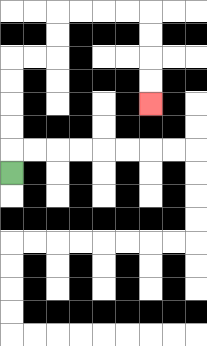{'start': '[0, 7]', 'end': '[6, 4]', 'path_directions': 'U,U,U,U,U,R,R,U,U,R,R,R,R,D,D,D,D', 'path_coordinates': '[[0, 7], [0, 6], [0, 5], [0, 4], [0, 3], [0, 2], [1, 2], [2, 2], [2, 1], [2, 0], [3, 0], [4, 0], [5, 0], [6, 0], [6, 1], [6, 2], [6, 3], [6, 4]]'}